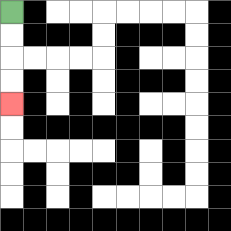{'start': '[0, 0]', 'end': '[0, 4]', 'path_directions': 'D,D,D,D', 'path_coordinates': '[[0, 0], [0, 1], [0, 2], [0, 3], [0, 4]]'}